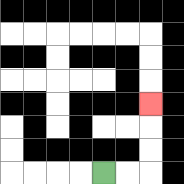{'start': '[4, 7]', 'end': '[6, 4]', 'path_directions': 'R,R,U,U,U', 'path_coordinates': '[[4, 7], [5, 7], [6, 7], [6, 6], [6, 5], [6, 4]]'}